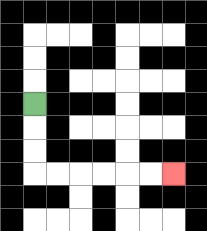{'start': '[1, 4]', 'end': '[7, 7]', 'path_directions': 'D,D,D,R,R,R,R,R,R', 'path_coordinates': '[[1, 4], [1, 5], [1, 6], [1, 7], [2, 7], [3, 7], [4, 7], [5, 7], [6, 7], [7, 7]]'}